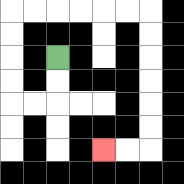{'start': '[2, 2]', 'end': '[4, 6]', 'path_directions': 'D,D,L,L,U,U,U,U,R,R,R,R,R,R,D,D,D,D,D,D,L,L', 'path_coordinates': '[[2, 2], [2, 3], [2, 4], [1, 4], [0, 4], [0, 3], [0, 2], [0, 1], [0, 0], [1, 0], [2, 0], [3, 0], [4, 0], [5, 0], [6, 0], [6, 1], [6, 2], [6, 3], [6, 4], [6, 5], [6, 6], [5, 6], [4, 6]]'}